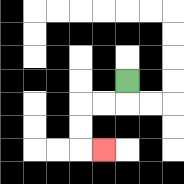{'start': '[5, 3]', 'end': '[4, 6]', 'path_directions': 'D,L,L,D,D,R', 'path_coordinates': '[[5, 3], [5, 4], [4, 4], [3, 4], [3, 5], [3, 6], [4, 6]]'}